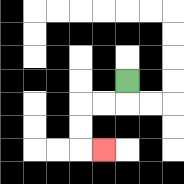{'start': '[5, 3]', 'end': '[4, 6]', 'path_directions': 'D,L,L,D,D,R', 'path_coordinates': '[[5, 3], [5, 4], [4, 4], [3, 4], [3, 5], [3, 6], [4, 6]]'}